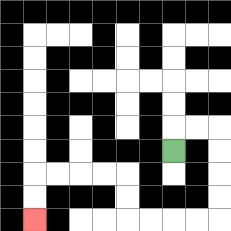{'start': '[7, 6]', 'end': '[1, 9]', 'path_directions': 'U,R,R,D,D,D,D,L,L,L,L,U,U,L,L,L,L,D,D', 'path_coordinates': '[[7, 6], [7, 5], [8, 5], [9, 5], [9, 6], [9, 7], [9, 8], [9, 9], [8, 9], [7, 9], [6, 9], [5, 9], [5, 8], [5, 7], [4, 7], [3, 7], [2, 7], [1, 7], [1, 8], [1, 9]]'}